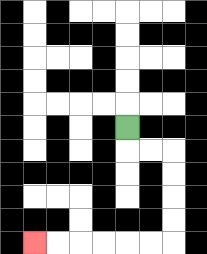{'start': '[5, 5]', 'end': '[1, 10]', 'path_directions': 'D,R,R,D,D,D,D,L,L,L,L,L,L', 'path_coordinates': '[[5, 5], [5, 6], [6, 6], [7, 6], [7, 7], [7, 8], [7, 9], [7, 10], [6, 10], [5, 10], [4, 10], [3, 10], [2, 10], [1, 10]]'}